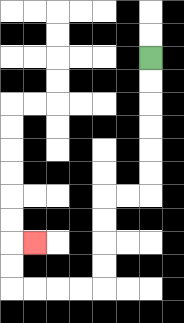{'start': '[6, 2]', 'end': '[1, 10]', 'path_directions': 'D,D,D,D,D,D,L,L,D,D,D,D,L,L,L,L,U,U,R', 'path_coordinates': '[[6, 2], [6, 3], [6, 4], [6, 5], [6, 6], [6, 7], [6, 8], [5, 8], [4, 8], [4, 9], [4, 10], [4, 11], [4, 12], [3, 12], [2, 12], [1, 12], [0, 12], [0, 11], [0, 10], [1, 10]]'}